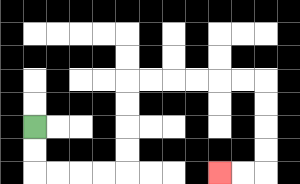{'start': '[1, 5]', 'end': '[9, 7]', 'path_directions': 'D,D,R,R,R,R,U,U,U,U,R,R,R,R,R,R,D,D,D,D,L,L', 'path_coordinates': '[[1, 5], [1, 6], [1, 7], [2, 7], [3, 7], [4, 7], [5, 7], [5, 6], [5, 5], [5, 4], [5, 3], [6, 3], [7, 3], [8, 3], [9, 3], [10, 3], [11, 3], [11, 4], [11, 5], [11, 6], [11, 7], [10, 7], [9, 7]]'}